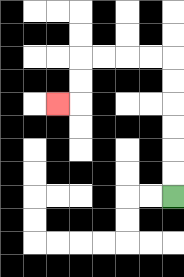{'start': '[7, 8]', 'end': '[2, 4]', 'path_directions': 'U,U,U,U,U,U,L,L,L,L,D,D,L', 'path_coordinates': '[[7, 8], [7, 7], [7, 6], [7, 5], [7, 4], [7, 3], [7, 2], [6, 2], [5, 2], [4, 2], [3, 2], [3, 3], [3, 4], [2, 4]]'}